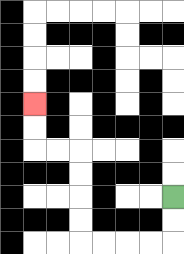{'start': '[7, 8]', 'end': '[1, 4]', 'path_directions': 'D,D,L,L,L,L,U,U,U,U,L,L,U,U', 'path_coordinates': '[[7, 8], [7, 9], [7, 10], [6, 10], [5, 10], [4, 10], [3, 10], [3, 9], [3, 8], [3, 7], [3, 6], [2, 6], [1, 6], [1, 5], [1, 4]]'}